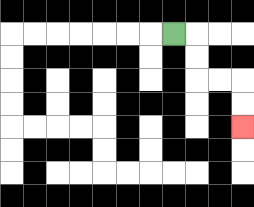{'start': '[7, 1]', 'end': '[10, 5]', 'path_directions': 'R,D,D,R,R,D,D', 'path_coordinates': '[[7, 1], [8, 1], [8, 2], [8, 3], [9, 3], [10, 3], [10, 4], [10, 5]]'}